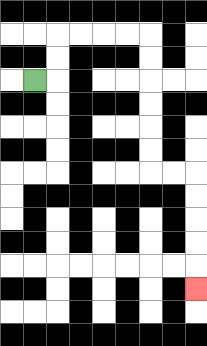{'start': '[1, 3]', 'end': '[8, 12]', 'path_directions': 'R,U,U,R,R,R,R,D,D,D,D,D,D,R,R,D,D,D,D,D', 'path_coordinates': '[[1, 3], [2, 3], [2, 2], [2, 1], [3, 1], [4, 1], [5, 1], [6, 1], [6, 2], [6, 3], [6, 4], [6, 5], [6, 6], [6, 7], [7, 7], [8, 7], [8, 8], [8, 9], [8, 10], [8, 11], [8, 12]]'}